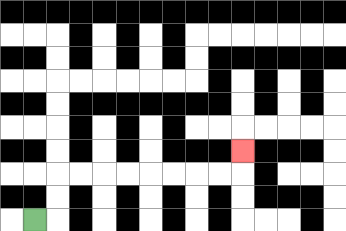{'start': '[1, 9]', 'end': '[10, 6]', 'path_directions': 'R,U,U,R,R,R,R,R,R,R,R,U', 'path_coordinates': '[[1, 9], [2, 9], [2, 8], [2, 7], [3, 7], [4, 7], [5, 7], [6, 7], [7, 7], [8, 7], [9, 7], [10, 7], [10, 6]]'}